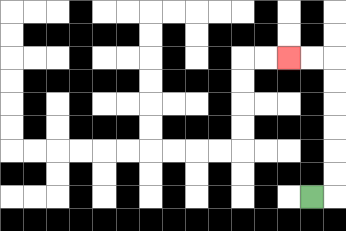{'start': '[13, 8]', 'end': '[12, 2]', 'path_directions': 'R,U,U,U,U,U,U,L,L', 'path_coordinates': '[[13, 8], [14, 8], [14, 7], [14, 6], [14, 5], [14, 4], [14, 3], [14, 2], [13, 2], [12, 2]]'}